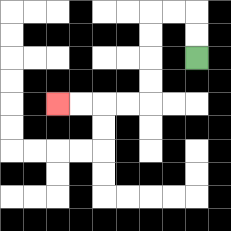{'start': '[8, 2]', 'end': '[2, 4]', 'path_directions': 'U,U,L,L,D,D,D,D,L,L,L,L', 'path_coordinates': '[[8, 2], [8, 1], [8, 0], [7, 0], [6, 0], [6, 1], [6, 2], [6, 3], [6, 4], [5, 4], [4, 4], [3, 4], [2, 4]]'}